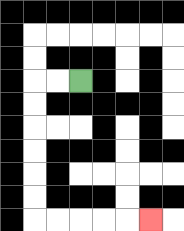{'start': '[3, 3]', 'end': '[6, 9]', 'path_directions': 'L,L,D,D,D,D,D,D,R,R,R,R,R', 'path_coordinates': '[[3, 3], [2, 3], [1, 3], [1, 4], [1, 5], [1, 6], [1, 7], [1, 8], [1, 9], [2, 9], [3, 9], [4, 9], [5, 9], [6, 9]]'}